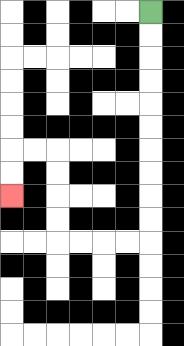{'start': '[6, 0]', 'end': '[0, 8]', 'path_directions': 'D,D,D,D,D,D,D,D,D,D,L,L,L,L,U,U,U,U,L,L,D,D', 'path_coordinates': '[[6, 0], [6, 1], [6, 2], [6, 3], [6, 4], [6, 5], [6, 6], [6, 7], [6, 8], [6, 9], [6, 10], [5, 10], [4, 10], [3, 10], [2, 10], [2, 9], [2, 8], [2, 7], [2, 6], [1, 6], [0, 6], [0, 7], [0, 8]]'}